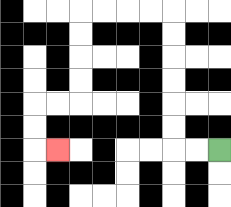{'start': '[9, 6]', 'end': '[2, 6]', 'path_directions': 'L,L,U,U,U,U,U,U,L,L,L,L,D,D,D,D,L,L,D,D,R', 'path_coordinates': '[[9, 6], [8, 6], [7, 6], [7, 5], [7, 4], [7, 3], [7, 2], [7, 1], [7, 0], [6, 0], [5, 0], [4, 0], [3, 0], [3, 1], [3, 2], [3, 3], [3, 4], [2, 4], [1, 4], [1, 5], [1, 6], [2, 6]]'}